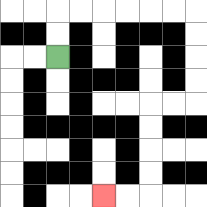{'start': '[2, 2]', 'end': '[4, 8]', 'path_directions': 'U,U,R,R,R,R,R,R,D,D,D,D,L,L,D,D,D,D,L,L', 'path_coordinates': '[[2, 2], [2, 1], [2, 0], [3, 0], [4, 0], [5, 0], [6, 0], [7, 0], [8, 0], [8, 1], [8, 2], [8, 3], [8, 4], [7, 4], [6, 4], [6, 5], [6, 6], [6, 7], [6, 8], [5, 8], [4, 8]]'}